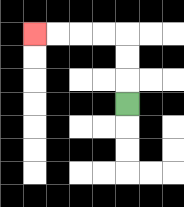{'start': '[5, 4]', 'end': '[1, 1]', 'path_directions': 'U,U,U,L,L,L,L', 'path_coordinates': '[[5, 4], [5, 3], [5, 2], [5, 1], [4, 1], [3, 1], [2, 1], [1, 1]]'}